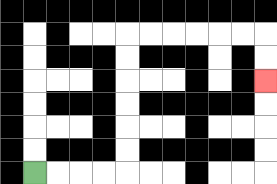{'start': '[1, 7]', 'end': '[11, 3]', 'path_directions': 'R,R,R,R,U,U,U,U,U,U,R,R,R,R,R,R,D,D', 'path_coordinates': '[[1, 7], [2, 7], [3, 7], [4, 7], [5, 7], [5, 6], [5, 5], [5, 4], [5, 3], [5, 2], [5, 1], [6, 1], [7, 1], [8, 1], [9, 1], [10, 1], [11, 1], [11, 2], [11, 3]]'}